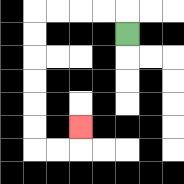{'start': '[5, 1]', 'end': '[3, 5]', 'path_directions': 'U,L,L,L,L,D,D,D,D,D,D,R,R,U', 'path_coordinates': '[[5, 1], [5, 0], [4, 0], [3, 0], [2, 0], [1, 0], [1, 1], [1, 2], [1, 3], [1, 4], [1, 5], [1, 6], [2, 6], [3, 6], [3, 5]]'}